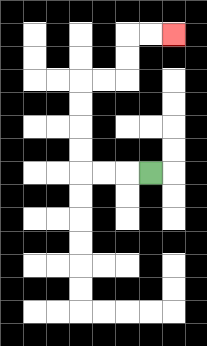{'start': '[6, 7]', 'end': '[7, 1]', 'path_directions': 'L,L,L,U,U,U,U,R,R,U,U,R,R', 'path_coordinates': '[[6, 7], [5, 7], [4, 7], [3, 7], [3, 6], [3, 5], [3, 4], [3, 3], [4, 3], [5, 3], [5, 2], [5, 1], [6, 1], [7, 1]]'}